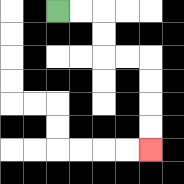{'start': '[2, 0]', 'end': '[6, 6]', 'path_directions': 'R,R,D,D,R,R,D,D,D,D', 'path_coordinates': '[[2, 0], [3, 0], [4, 0], [4, 1], [4, 2], [5, 2], [6, 2], [6, 3], [6, 4], [6, 5], [6, 6]]'}